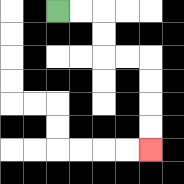{'start': '[2, 0]', 'end': '[6, 6]', 'path_directions': 'R,R,D,D,R,R,D,D,D,D', 'path_coordinates': '[[2, 0], [3, 0], [4, 0], [4, 1], [4, 2], [5, 2], [6, 2], [6, 3], [6, 4], [6, 5], [6, 6]]'}